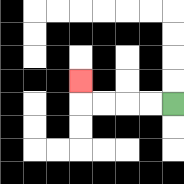{'start': '[7, 4]', 'end': '[3, 3]', 'path_directions': 'L,L,L,L,U', 'path_coordinates': '[[7, 4], [6, 4], [5, 4], [4, 4], [3, 4], [3, 3]]'}